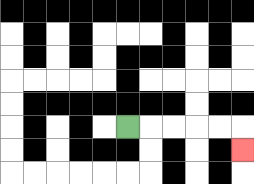{'start': '[5, 5]', 'end': '[10, 6]', 'path_directions': 'R,R,R,R,R,D', 'path_coordinates': '[[5, 5], [6, 5], [7, 5], [8, 5], [9, 5], [10, 5], [10, 6]]'}